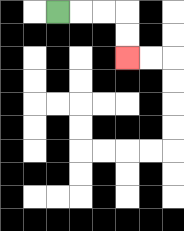{'start': '[2, 0]', 'end': '[5, 2]', 'path_directions': 'R,R,R,D,D', 'path_coordinates': '[[2, 0], [3, 0], [4, 0], [5, 0], [5, 1], [5, 2]]'}